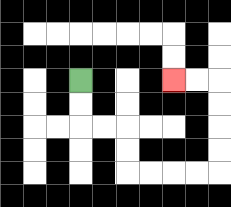{'start': '[3, 3]', 'end': '[7, 3]', 'path_directions': 'D,D,R,R,D,D,R,R,R,R,U,U,U,U,L,L', 'path_coordinates': '[[3, 3], [3, 4], [3, 5], [4, 5], [5, 5], [5, 6], [5, 7], [6, 7], [7, 7], [8, 7], [9, 7], [9, 6], [9, 5], [9, 4], [9, 3], [8, 3], [7, 3]]'}